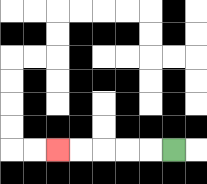{'start': '[7, 6]', 'end': '[2, 6]', 'path_directions': 'L,L,L,L,L', 'path_coordinates': '[[7, 6], [6, 6], [5, 6], [4, 6], [3, 6], [2, 6]]'}